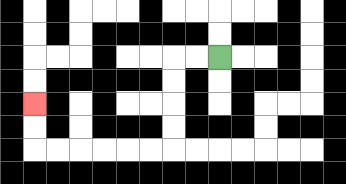{'start': '[9, 2]', 'end': '[1, 4]', 'path_directions': 'L,L,D,D,D,D,L,L,L,L,L,L,U,U', 'path_coordinates': '[[9, 2], [8, 2], [7, 2], [7, 3], [7, 4], [7, 5], [7, 6], [6, 6], [5, 6], [4, 6], [3, 6], [2, 6], [1, 6], [1, 5], [1, 4]]'}